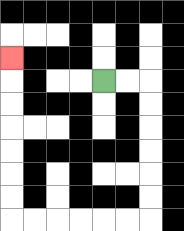{'start': '[4, 3]', 'end': '[0, 2]', 'path_directions': 'R,R,D,D,D,D,D,D,L,L,L,L,L,L,U,U,U,U,U,U,U', 'path_coordinates': '[[4, 3], [5, 3], [6, 3], [6, 4], [6, 5], [6, 6], [6, 7], [6, 8], [6, 9], [5, 9], [4, 9], [3, 9], [2, 9], [1, 9], [0, 9], [0, 8], [0, 7], [0, 6], [0, 5], [0, 4], [0, 3], [0, 2]]'}